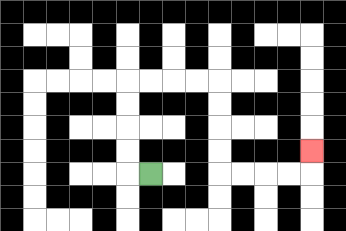{'start': '[6, 7]', 'end': '[13, 6]', 'path_directions': 'L,U,U,U,U,R,R,R,R,D,D,D,D,R,R,R,R,U', 'path_coordinates': '[[6, 7], [5, 7], [5, 6], [5, 5], [5, 4], [5, 3], [6, 3], [7, 3], [8, 3], [9, 3], [9, 4], [9, 5], [9, 6], [9, 7], [10, 7], [11, 7], [12, 7], [13, 7], [13, 6]]'}